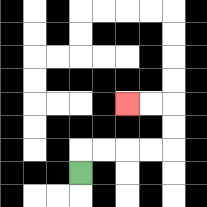{'start': '[3, 7]', 'end': '[5, 4]', 'path_directions': 'U,R,R,R,R,U,U,L,L', 'path_coordinates': '[[3, 7], [3, 6], [4, 6], [5, 6], [6, 6], [7, 6], [7, 5], [7, 4], [6, 4], [5, 4]]'}